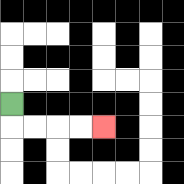{'start': '[0, 4]', 'end': '[4, 5]', 'path_directions': 'D,R,R,R,R', 'path_coordinates': '[[0, 4], [0, 5], [1, 5], [2, 5], [3, 5], [4, 5]]'}